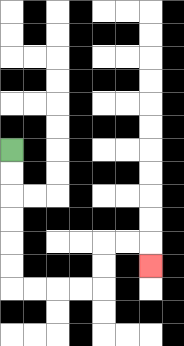{'start': '[0, 6]', 'end': '[6, 11]', 'path_directions': 'D,D,D,D,D,D,R,R,R,R,U,U,R,R,D', 'path_coordinates': '[[0, 6], [0, 7], [0, 8], [0, 9], [0, 10], [0, 11], [0, 12], [1, 12], [2, 12], [3, 12], [4, 12], [4, 11], [4, 10], [5, 10], [6, 10], [6, 11]]'}